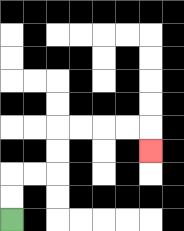{'start': '[0, 9]', 'end': '[6, 6]', 'path_directions': 'U,U,R,R,U,U,R,R,R,R,D', 'path_coordinates': '[[0, 9], [0, 8], [0, 7], [1, 7], [2, 7], [2, 6], [2, 5], [3, 5], [4, 5], [5, 5], [6, 5], [6, 6]]'}